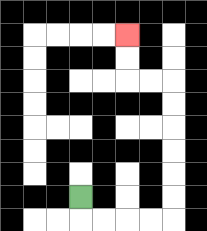{'start': '[3, 8]', 'end': '[5, 1]', 'path_directions': 'D,R,R,R,R,U,U,U,U,U,U,L,L,U,U', 'path_coordinates': '[[3, 8], [3, 9], [4, 9], [5, 9], [6, 9], [7, 9], [7, 8], [7, 7], [7, 6], [7, 5], [7, 4], [7, 3], [6, 3], [5, 3], [5, 2], [5, 1]]'}